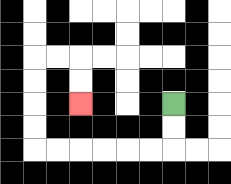{'start': '[7, 4]', 'end': '[3, 4]', 'path_directions': 'D,D,L,L,L,L,L,L,U,U,U,U,R,R,D,D', 'path_coordinates': '[[7, 4], [7, 5], [7, 6], [6, 6], [5, 6], [4, 6], [3, 6], [2, 6], [1, 6], [1, 5], [1, 4], [1, 3], [1, 2], [2, 2], [3, 2], [3, 3], [3, 4]]'}